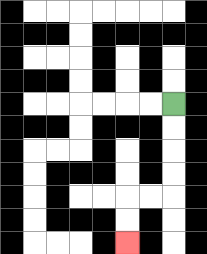{'start': '[7, 4]', 'end': '[5, 10]', 'path_directions': 'D,D,D,D,L,L,D,D', 'path_coordinates': '[[7, 4], [7, 5], [7, 6], [7, 7], [7, 8], [6, 8], [5, 8], [5, 9], [5, 10]]'}